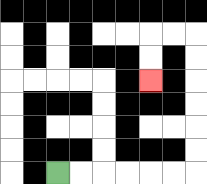{'start': '[2, 7]', 'end': '[6, 3]', 'path_directions': 'R,R,R,R,R,R,U,U,U,U,U,U,L,L,D,D', 'path_coordinates': '[[2, 7], [3, 7], [4, 7], [5, 7], [6, 7], [7, 7], [8, 7], [8, 6], [8, 5], [8, 4], [8, 3], [8, 2], [8, 1], [7, 1], [6, 1], [6, 2], [6, 3]]'}